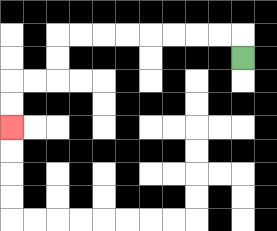{'start': '[10, 2]', 'end': '[0, 5]', 'path_directions': 'U,L,L,L,L,L,L,L,L,D,D,L,L,D,D', 'path_coordinates': '[[10, 2], [10, 1], [9, 1], [8, 1], [7, 1], [6, 1], [5, 1], [4, 1], [3, 1], [2, 1], [2, 2], [2, 3], [1, 3], [0, 3], [0, 4], [0, 5]]'}